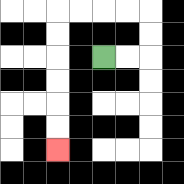{'start': '[4, 2]', 'end': '[2, 6]', 'path_directions': 'R,R,U,U,L,L,L,L,D,D,D,D,D,D', 'path_coordinates': '[[4, 2], [5, 2], [6, 2], [6, 1], [6, 0], [5, 0], [4, 0], [3, 0], [2, 0], [2, 1], [2, 2], [2, 3], [2, 4], [2, 5], [2, 6]]'}